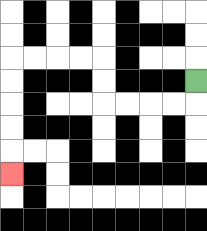{'start': '[8, 3]', 'end': '[0, 7]', 'path_directions': 'D,L,L,L,L,U,U,L,L,L,L,D,D,D,D,D', 'path_coordinates': '[[8, 3], [8, 4], [7, 4], [6, 4], [5, 4], [4, 4], [4, 3], [4, 2], [3, 2], [2, 2], [1, 2], [0, 2], [0, 3], [0, 4], [0, 5], [0, 6], [0, 7]]'}